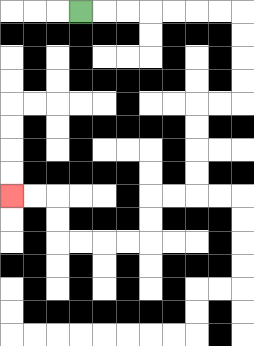{'start': '[3, 0]', 'end': '[0, 8]', 'path_directions': 'R,R,R,R,R,R,R,D,D,D,D,L,L,D,D,D,D,L,L,D,D,L,L,L,L,U,U,L,L', 'path_coordinates': '[[3, 0], [4, 0], [5, 0], [6, 0], [7, 0], [8, 0], [9, 0], [10, 0], [10, 1], [10, 2], [10, 3], [10, 4], [9, 4], [8, 4], [8, 5], [8, 6], [8, 7], [8, 8], [7, 8], [6, 8], [6, 9], [6, 10], [5, 10], [4, 10], [3, 10], [2, 10], [2, 9], [2, 8], [1, 8], [0, 8]]'}